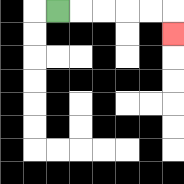{'start': '[2, 0]', 'end': '[7, 1]', 'path_directions': 'R,R,R,R,R,D', 'path_coordinates': '[[2, 0], [3, 0], [4, 0], [5, 0], [6, 0], [7, 0], [7, 1]]'}